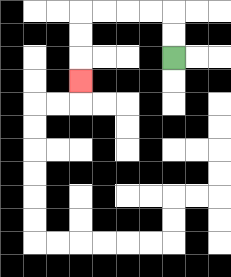{'start': '[7, 2]', 'end': '[3, 3]', 'path_directions': 'U,U,L,L,L,L,D,D,D', 'path_coordinates': '[[7, 2], [7, 1], [7, 0], [6, 0], [5, 0], [4, 0], [3, 0], [3, 1], [3, 2], [3, 3]]'}